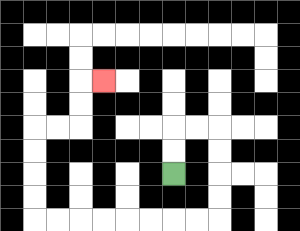{'start': '[7, 7]', 'end': '[4, 3]', 'path_directions': 'U,U,R,R,D,D,D,D,L,L,L,L,L,L,L,L,U,U,U,U,R,R,U,U,R', 'path_coordinates': '[[7, 7], [7, 6], [7, 5], [8, 5], [9, 5], [9, 6], [9, 7], [9, 8], [9, 9], [8, 9], [7, 9], [6, 9], [5, 9], [4, 9], [3, 9], [2, 9], [1, 9], [1, 8], [1, 7], [1, 6], [1, 5], [2, 5], [3, 5], [3, 4], [3, 3], [4, 3]]'}